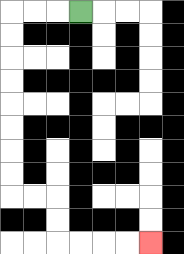{'start': '[3, 0]', 'end': '[6, 10]', 'path_directions': 'L,L,L,D,D,D,D,D,D,D,D,R,R,D,D,R,R,R,R', 'path_coordinates': '[[3, 0], [2, 0], [1, 0], [0, 0], [0, 1], [0, 2], [0, 3], [0, 4], [0, 5], [0, 6], [0, 7], [0, 8], [1, 8], [2, 8], [2, 9], [2, 10], [3, 10], [4, 10], [5, 10], [6, 10]]'}